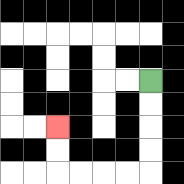{'start': '[6, 3]', 'end': '[2, 5]', 'path_directions': 'D,D,D,D,L,L,L,L,U,U', 'path_coordinates': '[[6, 3], [6, 4], [6, 5], [6, 6], [6, 7], [5, 7], [4, 7], [3, 7], [2, 7], [2, 6], [2, 5]]'}